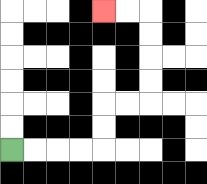{'start': '[0, 6]', 'end': '[4, 0]', 'path_directions': 'R,R,R,R,U,U,R,R,U,U,U,U,L,L', 'path_coordinates': '[[0, 6], [1, 6], [2, 6], [3, 6], [4, 6], [4, 5], [4, 4], [5, 4], [6, 4], [6, 3], [6, 2], [6, 1], [6, 0], [5, 0], [4, 0]]'}